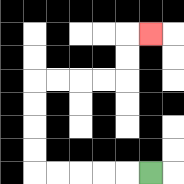{'start': '[6, 7]', 'end': '[6, 1]', 'path_directions': 'L,L,L,L,L,U,U,U,U,R,R,R,R,U,U,R', 'path_coordinates': '[[6, 7], [5, 7], [4, 7], [3, 7], [2, 7], [1, 7], [1, 6], [1, 5], [1, 4], [1, 3], [2, 3], [3, 3], [4, 3], [5, 3], [5, 2], [5, 1], [6, 1]]'}